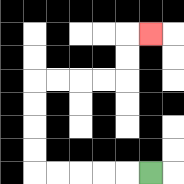{'start': '[6, 7]', 'end': '[6, 1]', 'path_directions': 'L,L,L,L,L,U,U,U,U,R,R,R,R,U,U,R', 'path_coordinates': '[[6, 7], [5, 7], [4, 7], [3, 7], [2, 7], [1, 7], [1, 6], [1, 5], [1, 4], [1, 3], [2, 3], [3, 3], [4, 3], [5, 3], [5, 2], [5, 1], [6, 1]]'}